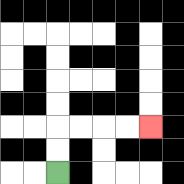{'start': '[2, 7]', 'end': '[6, 5]', 'path_directions': 'U,U,R,R,R,R', 'path_coordinates': '[[2, 7], [2, 6], [2, 5], [3, 5], [4, 5], [5, 5], [6, 5]]'}